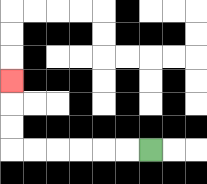{'start': '[6, 6]', 'end': '[0, 3]', 'path_directions': 'L,L,L,L,L,L,U,U,U', 'path_coordinates': '[[6, 6], [5, 6], [4, 6], [3, 6], [2, 6], [1, 6], [0, 6], [0, 5], [0, 4], [0, 3]]'}